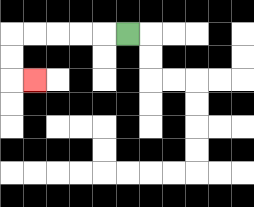{'start': '[5, 1]', 'end': '[1, 3]', 'path_directions': 'L,L,L,L,L,D,D,R', 'path_coordinates': '[[5, 1], [4, 1], [3, 1], [2, 1], [1, 1], [0, 1], [0, 2], [0, 3], [1, 3]]'}